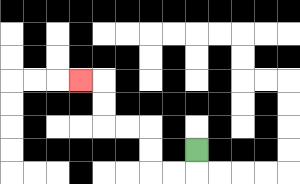{'start': '[8, 6]', 'end': '[3, 3]', 'path_directions': 'D,L,L,U,U,L,L,U,U,L', 'path_coordinates': '[[8, 6], [8, 7], [7, 7], [6, 7], [6, 6], [6, 5], [5, 5], [4, 5], [4, 4], [4, 3], [3, 3]]'}